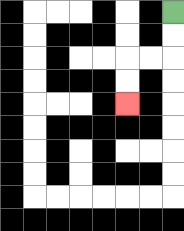{'start': '[7, 0]', 'end': '[5, 4]', 'path_directions': 'D,D,L,L,D,D', 'path_coordinates': '[[7, 0], [7, 1], [7, 2], [6, 2], [5, 2], [5, 3], [5, 4]]'}